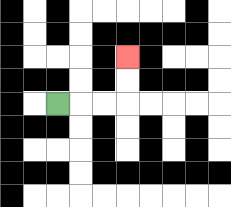{'start': '[2, 4]', 'end': '[5, 2]', 'path_directions': 'R,R,R,U,U', 'path_coordinates': '[[2, 4], [3, 4], [4, 4], [5, 4], [5, 3], [5, 2]]'}